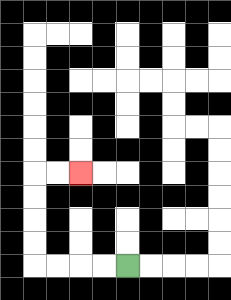{'start': '[5, 11]', 'end': '[3, 7]', 'path_directions': 'L,L,L,L,U,U,U,U,R,R', 'path_coordinates': '[[5, 11], [4, 11], [3, 11], [2, 11], [1, 11], [1, 10], [1, 9], [1, 8], [1, 7], [2, 7], [3, 7]]'}